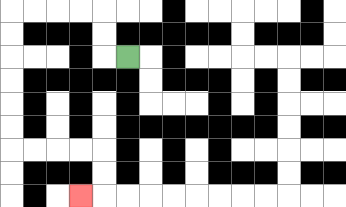{'start': '[5, 2]', 'end': '[3, 8]', 'path_directions': 'L,U,U,L,L,L,L,D,D,D,D,D,D,R,R,R,R,D,D,L', 'path_coordinates': '[[5, 2], [4, 2], [4, 1], [4, 0], [3, 0], [2, 0], [1, 0], [0, 0], [0, 1], [0, 2], [0, 3], [0, 4], [0, 5], [0, 6], [1, 6], [2, 6], [3, 6], [4, 6], [4, 7], [4, 8], [3, 8]]'}